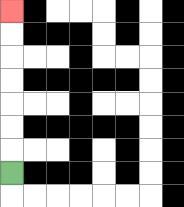{'start': '[0, 7]', 'end': '[0, 0]', 'path_directions': 'U,U,U,U,U,U,U', 'path_coordinates': '[[0, 7], [0, 6], [0, 5], [0, 4], [0, 3], [0, 2], [0, 1], [0, 0]]'}